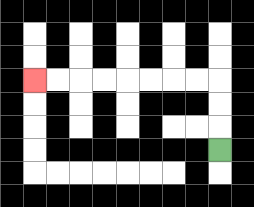{'start': '[9, 6]', 'end': '[1, 3]', 'path_directions': 'U,U,U,L,L,L,L,L,L,L,L', 'path_coordinates': '[[9, 6], [9, 5], [9, 4], [9, 3], [8, 3], [7, 3], [6, 3], [5, 3], [4, 3], [3, 3], [2, 3], [1, 3]]'}